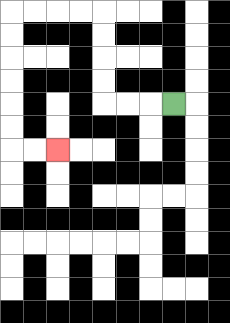{'start': '[7, 4]', 'end': '[2, 6]', 'path_directions': 'L,L,L,U,U,U,U,L,L,L,L,D,D,D,D,D,D,R,R', 'path_coordinates': '[[7, 4], [6, 4], [5, 4], [4, 4], [4, 3], [4, 2], [4, 1], [4, 0], [3, 0], [2, 0], [1, 0], [0, 0], [0, 1], [0, 2], [0, 3], [0, 4], [0, 5], [0, 6], [1, 6], [2, 6]]'}